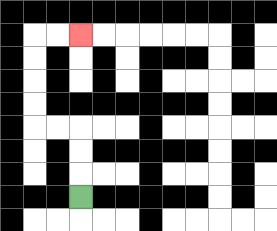{'start': '[3, 8]', 'end': '[3, 1]', 'path_directions': 'U,U,U,L,L,U,U,U,U,R,R', 'path_coordinates': '[[3, 8], [3, 7], [3, 6], [3, 5], [2, 5], [1, 5], [1, 4], [1, 3], [1, 2], [1, 1], [2, 1], [3, 1]]'}